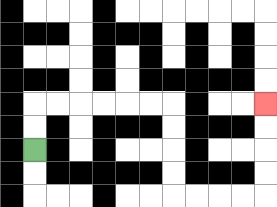{'start': '[1, 6]', 'end': '[11, 4]', 'path_directions': 'U,U,R,R,R,R,R,R,D,D,D,D,R,R,R,R,U,U,U,U', 'path_coordinates': '[[1, 6], [1, 5], [1, 4], [2, 4], [3, 4], [4, 4], [5, 4], [6, 4], [7, 4], [7, 5], [7, 6], [7, 7], [7, 8], [8, 8], [9, 8], [10, 8], [11, 8], [11, 7], [11, 6], [11, 5], [11, 4]]'}